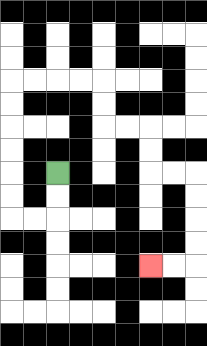{'start': '[2, 7]', 'end': '[6, 11]', 'path_directions': 'D,D,L,L,U,U,U,U,U,U,R,R,R,R,D,D,R,R,D,D,R,R,D,D,D,D,L,L', 'path_coordinates': '[[2, 7], [2, 8], [2, 9], [1, 9], [0, 9], [0, 8], [0, 7], [0, 6], [0, 5], [0, 4], [0, 3], [1, 3], [2, 3], [3, 3], [4, 3], [4, 4], [4, 5], [5, 5], [6, 5], [6, 6], [6, 7], [7, 7], [8, 7], [8, 8], [8, 9], [8, 10], [8, 11], [7, 11], [6, 11]]'}